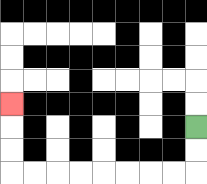{'start': '[8, 5]', 'end': '[0, 4]', 'path_directions': 'D,D,L,L,L,L,L,L,L,L,U,U,U', 'path_coordinates': '[[8, 5], [8, 6], [8, 7], [7, 7], [6, 7], [5, 7], [4, 7], [3, 7], [2, 7], [1, 7], [0, 7], [0, 6], [0, 5], [0, 4]]'}